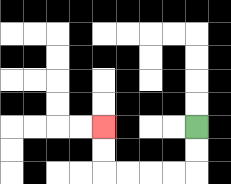{'start': '[8, 5]', 'end': '[4, 5]', 'path_directions': 'D,D,L,L,L,L,U,U', 'path_coordinates': '[[8, 5], [8, 6], [8, 7], [7, 7], [6, 7], [5, 7], [4, 7], [4, 6], [4, 5]]'}